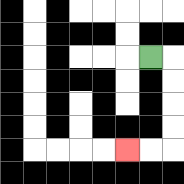{'start': '[6, 2]', 'end': '[5, 6]', 'path_directions': 'R,D,D,D,D,L,L', 'path_coordinates': '[[6, 2], [7, 2], [7, 3], [7, 4], [7, 5], [7, 6], [6, 6], [5, 6]]'}